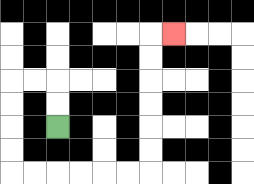{'start': '[2, 5]', 'end': '[7, 1]', 'path_directions': 'U,U,L,L,D,D,D,D,R,R,R,R,R,R,U,U,U,U,U,U,R', 'path_coordinates': '[[2, 5], [2, 4], [2, 3], [1, 3], [0, 3], [0, 4], [0, 5], [0, 6], [0, 7], [1, 7], [2, 7], [3, 7], [4, 7], [5, 7], [6, 7], [6, 6], [6, 5], [6, 4], [6, 3], [6, 2], [6, 1], [7, 1]]'}